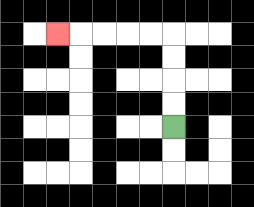{'start': '[7, 5]', 'end': '[2, 1]', 'path_directions': 'U,U,U,U,L,L,L,L,L', 'path_coordinates': '[[7, 5], [7, 4], [7, 3], [7, 2], [7, 1], [6, 1], [5, 1], [4, 1], [3, 1], [2, 1]]'}